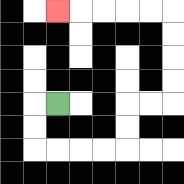{'start': '[2, 4]', 'end': '[2, 0]', 'path_directions': 'L,D,D,R,R,R,R,U,U,R,R,U,U,U,U,L,L,L,L,L', 'path_coordinates': '[[2, 4], [1, 4], [1, 5], [1, 6], [2, 6], [3, 6], [4, 6], [5, 6], [5, 5], [5, 4], [6, 4], [7, 4], [7, 3], [7, 2], [7, 1], [7, 0], [6, 0], [5, 0], [4, 0], [3, 0], [2, 0]]'}